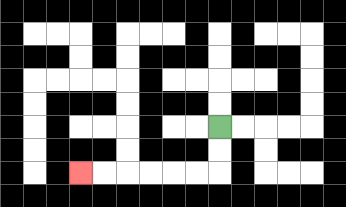{'start': '[9, 5]', 'end': '[3, 7]', 'path_directions': 'D,D,L,L,L,L,L,L', 'path_coordinates': '[[9, 5], [9, 6], [9, 7], [8, 7], [7, 7], [6, 7], [5, 7], [4, 7], [3, 7]]'}